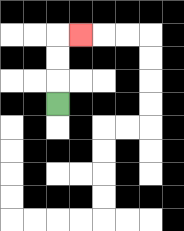{'start': '[2, 4]', 'end': '[3, 1]', 'path_directions': 'U,U,U,R', 'path_coordinates': '[[2, 4], [2, 3], [2, 2], [2, 1], [3, 1]]'}